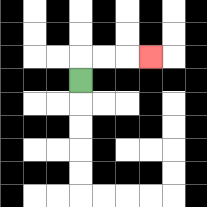{'start': '[3, 3]', 'end': '[6, 2]', 'path_directions': 'U,R,R,R', 'path_coordinates': '[[3, 3], [3, 2], [4, 2], [5, 2], [6, 2]]'}